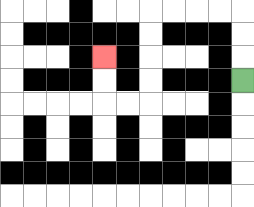{'start': '[10, 3]', 'end': '[4, 2]', 'path_directions': 'U,U,U,L,L,L,L,D,D,D,D,L,L,U,U', 'path_coordinates': '[[10, 3], [10, 2], [10, 1], [10, 0], [9, 0], [8, 0], [7, 0], [6, 0], [6, 1], [6, 2], [6, 3], [6, 4], [5, 4], [4, 4], [4, 3], [4, 2]]'}